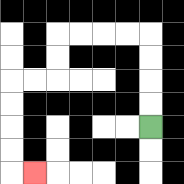{'start': '[6, 5]', 'end': '[1, 7]', 'path_directions': 'U,U,U,U,L,L,L,L,D,D,L,L,D,D,D,D,R', 'path_coordinates': '[[6, 5], [6, 4], [6, 3], [6, 2], [6, 1], [5, 1], [4, 1], [3, 1], [2, 1], [2, 2], [2, 3], [1, 3], [0, 3], [0, 4], [0, 5], [0, 6], [0, 7], [1, 7]]'}